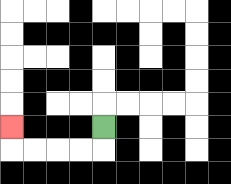{'start': '[4, 5]', 'end': '[0, 5]', 'path_directions': 'D,L,L,L,L,U', 'path_coordinates': '[[4, 5], [4, 6], [3, 6], [2, 6], [1, 6], [0, 6], [0, 5]]'}